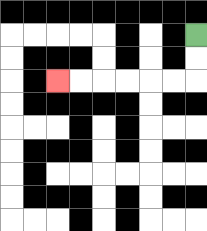{'start': '[8, 1]', 'end': '[2, 3]', 'path_directions': 'D,D,L,L,L,L,L,L', 'path_coordinates': '[[8, 1], [8, 2], [8, 3], [7, 3], [6, 3], [5, 3], [4, 3], [3, 3], [2, 3]]'}